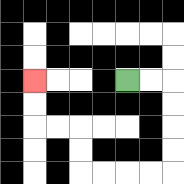{'start': '[5, 3]', 'end': '[1, 3]', 'path_directions': 'R,R,D,D,D,D,L,L,L,L,U,U,L,L,U,U', 'path_coordinates': '[[5, 3], [6, 3], [7, 3], [7, 4], [7, 5], [7, 6], [7, 7], [6, 7], [5, 7], [4, 7], [3, 7], [3, 6], [3, 5], [2, 5], [1, 5], [1, 4], [1, 3]]'}